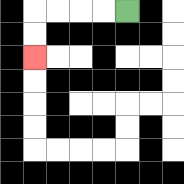{'start': '[5, 0]', 'end': '[1, 2]', 'path_directions': 'L,L,L,L,D,D', 'path_coordinates': '[[5, 0], [4, 0], [3, 0], [2, 0], [1, 0], [1, 1], [1, 2]]'}